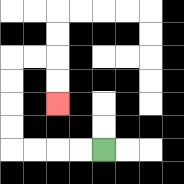{'start': '[4, 6]', 'end': '[2, 4]', 'path_directions': 'L,L,L,L,U,U,U,U,R,R,D,D', 'path_coordinates': '[[4, 6], [3, 6], [2, 6], [1, 6], [0, 6], [0, 5], [0, 4], [0, 3], [0, 2], [1, 2], [2, 2], [2, 3], [2, 4]]'}